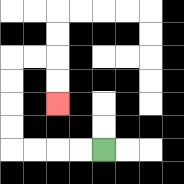{'start': '[4, 6]', 'end': '[2, 4]', 'path_directions': 'L,L,L,L,U,U,U,U,R,R,D,D', 'path_coordinates': '[[4, 6], [3, 6], [2, 6], [1, 6], [0, 6], [0, 5], [0, 4], [0, 3], [0, 2], [1, 2], [2, 2], [2, 3], [2, 4]]'}